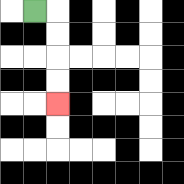{'start': '[1, 0]', 'end': '[2, 4]', 'path_directions': 'R,D,D,D,D', 'path_coordinates': '[[1, 0], [2, 0], [2, 1], [2, 2], [2, 3], [2, 4]]'}